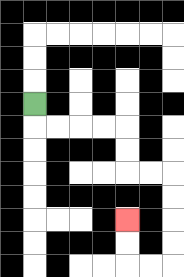{'start': '[1, 4]', 'end': '[5, 9]', 'path_directions': 'D,R,R,R,R,D,D,R,R,D,D,D,D,L,L,U,U', 'path_coordinates': '[[1, 4], [1, 5], [2, 5], [3, 5], [4, 5], [5, 5], [5, 6], [5, 7], [6, 7], [7, 7], [7, 8], [7, 9], [7, 10], [7, 11], [6, 11], [5, 11], [5, 10], [5, 9]]'}